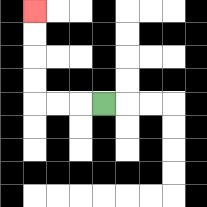{'start': '[4, 4]', 'end': '[1, 0]', 'path_directions': 'L,L,L,U,U,U,U', 'path_coordinates': '[[4, 4], [3, 4], [2, 4], [1, 4], [1, 3], [1, 2], [1, 1], [1, 0]]'}